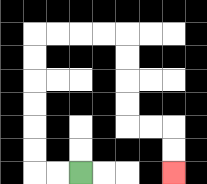{'start': '[3, 7]', 'end': '[7, 7]', 'path_directions': 'L,L,U,U,U,U,U,U,R,R,R,R,D,D,D,D,R,R,D,D', 'path_coordinates': '[[3, 7], [2, 7], [1, 7], [1, 6], [1, 5], [1, 4], [1, 3], [1, 2], [1, 1], [2, 1], [3, 1], [4, 1], [5, 1], [5, 2], [5, 3], [5, 4], [5, 5], [6, 5], [7, 5], [7, 6], [7, 7]]'}